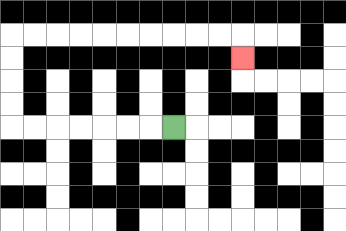{'start': '[7, 5]', 'end': '[10, 2]', 'path_directions': 'L,L,L,L,L,L,L,U,U,U,U,R,R,R,R,R,R,R,R,R,R,D', 'path_coordinates': '[[7, 5], [6, 5], [5, 5], [4, 5], [3, 5], [2, 5], [1, 5], [0, 5], [0, 4], [0, 3], [0, 2], [0, 1], [1, 1], [2, 1], [3, 1], [4, 1], [5, 1], [6, 1], [7, 1], [8, 1], [9, 1], [10, 1], [10, 2]]'}